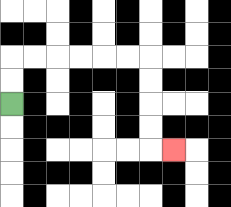{'start': '[0, 4]', 'end': '[7, 6]', 'path_directions': 'U,U,R,R,R,R,R,R,D,D,D,D,R', 'path_coordinates': '[[0, 4], [0, 3], [0, 2], [1, 2], [2, 2], [3, 2], [4, 2], [5, 2], [6, 2], [6, 3], [6, 4], [6, 5], [6, 6], [7, 6]]'}